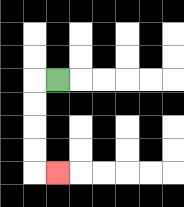{'start': '[2, 3]', 'end': '[2, 7]', 'path_directions': 'L,D,D,D,D,R', 'path_coordinates': '[[2, 3], [1, 3], [1, 4], [1, 5], [1, 6], [1, 7], [2, 7]]'}